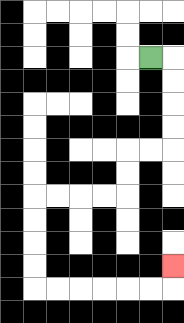{'start': '[6, 2]', 'end': '[7, 11]', 'path_directions': 'R,D,D,D,D,L,L,D,D,L,L,L,L,D,D,D,D,R,R,R,R,R,R,U', 'path_coordinates': '[[6, 2], [7, 2], [7, 3], [7, 4], [7, 5], [7, 6], [6, 6], [5, 6], [5, 7], [5, 8], [4, 8], [3, 8], [2, 8], [1, 8], [1, 9], [1, 10], [1, 11], [1, 12], [2, 12], [3, 12], [4, 12], [5, 12], [6, 12], [7, 12], [7, 11]]'}